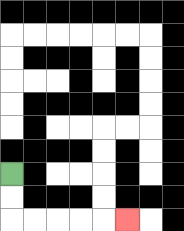{'start': '[0, 7]', 'end': '[5, 9]', 'path_directions': 'D,D,R,R,R,R,R', 'path_coordinates': '[[0, 7], [0, 8], [0, 9], [1, 9], [2, 9], [3, 9], [4, 9], [5, 9]]'}